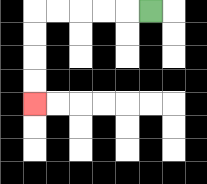{'start': '[6, 0]', 'end': '[1, 4]', 'path_directions': 'L,L,L,L,L,D,D,D,D', 'path_coordinates': '[[6, 0], [5, 0], [4, 0], [3, 0], [2, 0], [1, 0], [1, 1], [1, 2], [1, 3], [1, 4]]'}